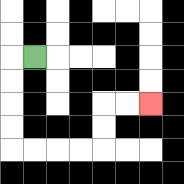{'start': '[1, 2]', 'end': '[6, 4]', 'path_directions': 'L,D,D,D,D,R,R,R,R,U,U,R,R', 'path_coordinates': '[[1, 2], [0, 2], [0, 3], [0, 4], [0, 5], [0, 6], [1, 6], [2, 6], [3, 6], [4, 6], [4, 5], [4, 4], [5, 4], [6, 4]]'}